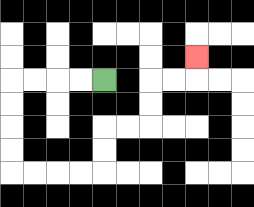{'start': '[4, 3]', 'end': '[8, 2]', 'path_directions': 'L,L,L,L,D,D,D,D,R,R,R,R,U,U,R,R,U,U,R,R,U', 'path_coordinates': '[[4, 3], [3, 3], [2, 3], [1, 3], [0, 3], [0, 4], [0, 5], [0, 6], [0, 7], [1, 7], [2, 7], [3, 7], [4, 7], [4, 6], [4, 5], [5, 5], [6, 5], [6, 4], [6, 3], [7, 3], [8, 3], [8, 2]]'}